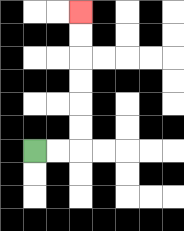{'start': '[1, 6]', 'end': '[3, 0]', 'path_directions': 'R,R,U,U,U,U,U,U', 'path_coordinates': '[[1, 6], [2, 6], [3, 6], [3, 5], [3, 4], [3, 3], [3, 2], [3, 1], [3, 0]]'}